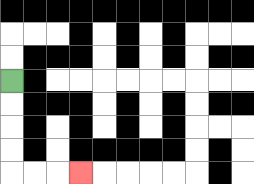{'start': '[0, 3]', 'end': '[3, 7]', 'path_directions': 'D,D,D,D,R,R,R', 'path_coordinates': '[[0, 3], [0, 4], [0, 5], [0, 6], [0, 7], [1, 7], [2, 7], [3, 7]]'}